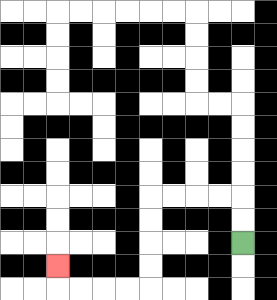{'start': '[10, 10]', 'end': '[2, 11]', 'path_directions': 'U,U,L,L,L,L,D,D,D,D,L,L,L,L,U', 'path_coordinates': '[[10, 10], [10, 9], [10, 8], [9, 8], [8, 8], [7, 8], [6, 8], [6, 9], [6, 10], [6, 11], [6, 12], [5, 12], [4, 12], [3, 12], [2, 12], [2, 11]]'}